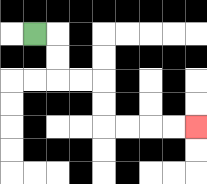{'start': '[1, 1]', 'end': '[8, 5]', 'path_directions': 'R,D,D,R,R,D,D,R,R,R,R', 'path_coordinates': '[[1, 1], [2, 1], [2, 2], [2, 3], [3, 3], [4, 3], [4, 4], [4, 5], [5, 5], [6, 5], [7, 5], [8, 5]]'}